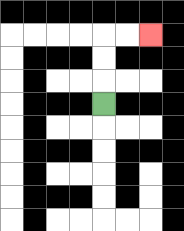{'start': '[4, 4]', 'end': '[6, 1]', 'path_directions': 'U,U,U,R,R', 'path_coordinates': '[[4, 4], [4, 3], [4, 2], [4, 1], [5, 1], [6, 1]]'}